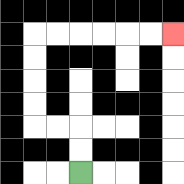{'start': '[3, 7]', 'end': '[7, 1]', 'path_directions': 'U,U,L,L,U,U,U,U,R,R,R,R,R,R', 'path_coordinates': '[[3, 7], [3, 6], [3, 5], [2, 5], [1, 5], [1, 4], [1, 3], [1, 2], [1, 1], [2, 1], [3, 1], [4, 1], [5, 1], [6, 1], [7, 1]]'}